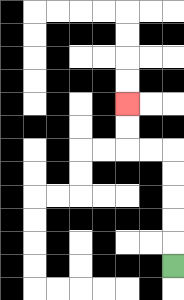{'start': '[7, 11]', 'end': '[5, 4]', 'path_directions': 'U,U,U,U,U,L,L,U,U', 'path_coordinates': '[[7, 11], [7, 10], [7, 9], [7, 8], [7, 7], [7, 6], [6, 6], [5, 6], [5, 5], [5, 4]]'}